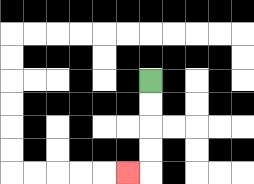{'start': '[6, 3]', 'end': '[5, 7]', 'path_directions': 'D,D,D,D,L', 'path_coordinates': '[[6, 3], [6, 4], [6, 5], [6, 6], [6, 7], [5, 7]]'}